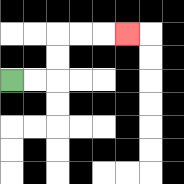{'start': '[0, 3]', 'end': '[5, 1]', 'path_directions': 'R,R,U,U,R,R,R', 'path_coordinates': '[[0, 3], [1, 3], [2, 3], [2, 2], [2, 1], [3, 1], [4, 1], [5, 1]]'}